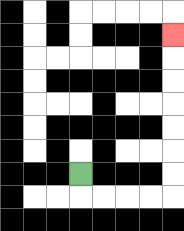{'start': '[3, 7]', 'end': '[7, 1]', 'path_directions': 'D,R,R,R,R,U,U,U,U,U,U,U', 'path_coordinates': '[[3, 7], [3, 8], [4, 8], [5, 8], [6, 8], [7, 8], [7, 7], [7, 6], [7, 5], [7, 4], [7, 3], [7, 2], [7, 1]]'}